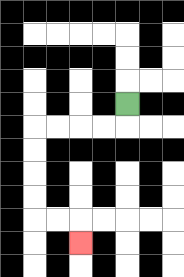{'start': '[5, 4]', 'end': '[3, 10]', 'path_directions': 'D,L,L,L,L,D,D,D,D,R,R,D', 'path_coordinates': '[[5, 4], [5, 5], [4, 5], [3, 5], [2, 5], [1, 5], [1, 6], [1, 7], [1, 8], [1, 9], [2, 9], [3, 9], [3, 10]]'}